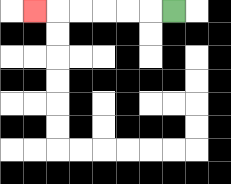{'start': '[7, 0]', 'end': '[1, 0]', 'path_directions': 'L,L,L,L,L,L', 'path_coordinates': '[[7, 0], [6, 0], [5, 0], [4, 0], [3, 0], [2, 0], [1, 0]]'}